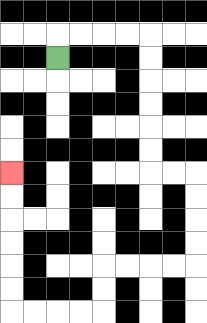{'start': '[2, 2]', 'end': '[0, 7]', 'path_directions': 'U,R,R,R,R,D,D,D,D,D,D,R,R,D,D,D,D,L,L,L,L,D,D,L,L,L,L,U,U,U,U,U,U', 'path_coordinates': '[[2, 2], [2, 1], [3, 1], [4, 1], [5, 1], [6, 1], [6, 2], [6, 3], [6, 4], [6, 5], [6, 6], [6, 7], [7, 7], [8, 7], [8, 8], [8, 9], [8, 10], [8, 11], [7, 11], [6, 11], [5, 11], [4, 11], [4, 12], [4, 13], [3, 13], [2, 13], [1, 13], [0, 13], [0, 12], [0, 11], [0, 10], [0, 9], [0, 8], [0, 7]]'}